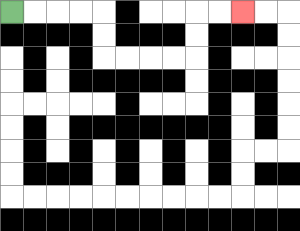{'start': '[0, 0]', 'end': '[10, 0]', 'path_directions': 'R,R,R,R,D,D,R,R,R,R,U,U,R,R', 'path_coordinates': '[[0, 0], [1, 0], [2, 0], [3, 0], [4, 0], [4, 1], [4, 2], [5, 2], [6, 2], [7, 2], [8, 2], [8, 1], [8, 0], [9, 0], [10, 0]]'}